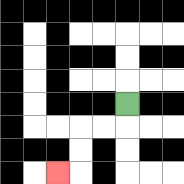{'start': '[5, 4]', 'end': '[2, 7]', 'path_directions': 'D,L,L,D,D,L', 'path_coordinates': '[[5, 4], [5, 5], [4, 5], [3, 5], [3, 6], [3, 7], [2, 7]]'}